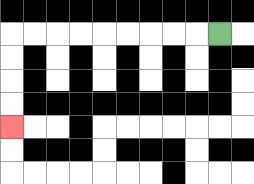{'start': '[9, 1]', 'end': '[0, 5]', 'path_directions': 'L,L,L,L,L,L,L,L,L,D,D,D,D', 'path_coordinates': '[[9, 1], [8, 1], [7, 1], [6, 1], [5, 1], [4, 1], [3, 1], [2, 1], [1, 1], [0, 1], [0, 2], [0, 3], [0, 4], [0, 5]]'}